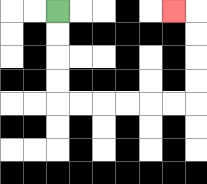{'start': '[2, 0]', 'end': '[7, 0]', 'path_directions': 'D,D,D,D,R,R,R,R,R,R,U,U,U,U,L', 'path_coordinates': '[[2, 0], [2, 1], [2, 2], [2, 3], [2, 4], [3, 4], [4, 4], [5, 4], [6, 4], [7, 4], [8, 4], [8, 3], [8, 2], [8, 1], [8, 0], [7, 0]]'}